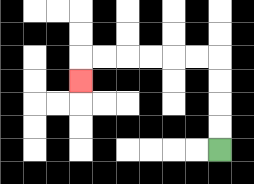{'start': '[9, 6]', 'end': '[3, 3]', 'path_directions': 'U,U,U,U,L,L,L,L,L,L,D', 'path_coordinates': '[[9, 6], [9, 5], [9, 4], [9, 3], [9, 2], [8, 2], [7, 2], [6, 2], [5, 2], [4, 2], [3, 2], [3, 3]]'}